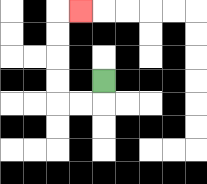{'start': '[4, 3]', 'end': '[3, 0]', 'path_directions': 'D,L,L,U,U,U,U,R', 'path_coordinates': '[[4, 3], [4, 4], [3, 4], [2, 4], [2, 3], [2, 2], [2, 1], [2, 0], [3, 0]]'}